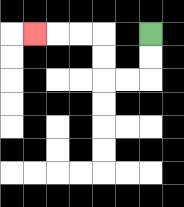{'start': '[6, 1]', 'end': '[1, 1]', 'path_directions': 'D,D,L,L,U,U,L,L,L', 'path_coordinates': '[[6, 1], [6, 2], [6, 3], [5, 3], [4, 3], [4, 2], [4, 1], [3, 1], [2, 1], [1, 1]]'}